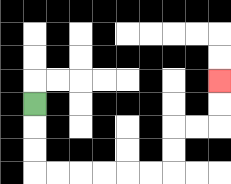{'start': '[1, 4]', 'end': '[9, 3]', 'path_directions': 'D,D,D,R,R,R,R,R,R,U,U,R,R,U,U', 'path_coordinates': '[[1, 4], [1, 5], [1, 6], [1, 7], [2, 7], [3, 7], [4, 7], [5, 7], [6, 7], [7, 7], [7, 6], [7, 5], [8, 5], [9, 5], [9, 4], [9, 3]]'}